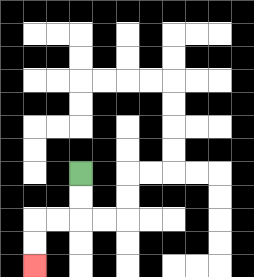{'start': '[3, 7]', 'end': '[1, 11]', 'path_directions': 'D,D,L,L,D,D', 'path_coordinates': '[[3, 7], [3, 8], [3, 9], [2, 9], [1, 9], [1, 10], [1, 11]]'}